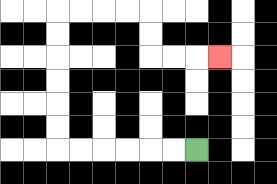{'start': '[8, 6]', 'end': '[9, 2]', 'path_directions': 'L,L,L,L,L,L,U,U,U,U,U,U,R,R,R,R,D,D,R,R,R', 'path_coordinates': '[[8, 6], [7, 6], [6, 6], [5, 6], [4, 6], [3, 6], [2, 6], [2, 5], [2, 4], [2, 3], [2, 2], [2, 1], [2, 0], [3, 0], [4, 0], [5, 0], [6, 0], [6, 1], [6, 2], [7, 2], [8, 2], [9, 2]]'}